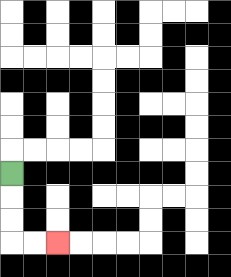{'start': '[0, 7]', 'end': '[2, 10]', 'path_directions': 'D,D,D,R,R', 'path_coordinates': '[[0, 7], [0, 8], [0, 9], [0, 10], [1, 10], [2, 10]]'}